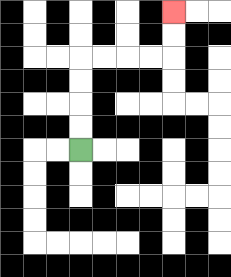{'start': '[3, 6]', 'end': '[7, 0]', 'path_directions': 'U,U,U,U,R,R,R,R,U,U', 'path_coordinates': '[[3, 6], [3, 5], [3, 4], [3, 3], [3, 2], [4, 2], [5, 2], [6, 2], [7, 2], [7, 1], [7, 0]]'}